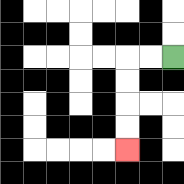{'start': '[7, 2]', 'end': '[5, 6]', 'path_directions': 'L,L,D,D,D,D', 'path_coordinates': '[[7, 2], [6, 2], [5, 2], [5, 3], [5, 4], [5, 5], [5, 6]]'}